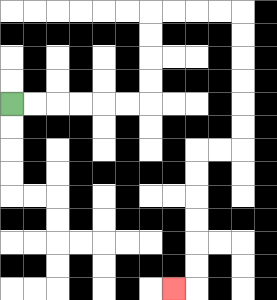{'start': '[0, 4]', 'end': '[7, 12]', 'path_directions': 'R,R,R,R,R,R,U,U,U,U,R,R,R,R,D,D,D,D,D,D,L,L,D,D,D,D,D,D,L', 'path_coordinates': '[[0, 4], [1, 4], [2, 4], [3, 4], [4, 4], [5, 4], [6, 4], [6, 3], [6, 2], [6, 1], [6, 0], [7, 0], [8, 0], [9, 0], [10, 0], [10, 1], [10, 2], [10, 3], [10, 4], [10, 5], [10, 6], [9, 6], [8, 6], [8, 7], [8, 8], [8, 9], [8, 10], [8, 11], [8, 12], [7, 12]]'}